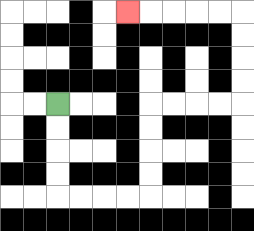{'start': '[2, 4]', 'end': '[5, 0]', 'path_directions': 'D,D,D,D,R,R,R,R,U,U,U,U,R,R,R,R,U,U,U,U,L,L,L,L,L', 'path_coordinates': '[[2, 4], [2, 5], [2, 6], [2, 7], [2, 8], [3, 8], [4, 8], [5, 8], [6, 8], [6, 7], [6, 6], [6, 5], [6, 4], [7, 4], [8, 4], [9, 4], [10, 4], [10, 3], [10, 2], [10, 1], [10, 0], [9, 0], [8, 0], [7, 0], [6, 0], [5, 0]]'}